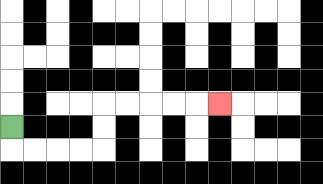{'start': '[0, 5]', 'end': '[9, 4]', 'path_directions': 'D,R,R,R,R,U,U,R,R,R,R,R', 'path_coordinates': '[[0, 5], [0, 6], [1, 6], [2, 6], [3, 6], [4, 6], [4, 5], [4, 4], [5, 4], [6, 4], [7, 4], [8, 4], [9, 4]]'}